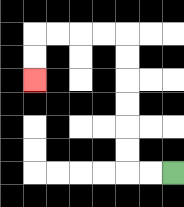{'start': '[7, 7]', 'end': '[1, 3]', 'path_directions': 'L,L,U,U,U,U,U,U,L,L,L,L,D,D', 'path_coordinates': '[[7, 7], [6, 7], [5, 7], [5, 6], [5, 5], [5, 4], [5, 3], [5, 2], [5, 1], [4, 1], [3, 1], [2, 1], [1, 1], [1, 2], [1, 3]]'}